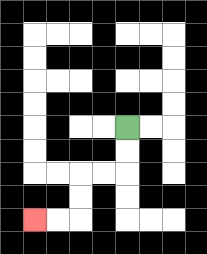{'start': '[5, 5]', 'end': '[1, 9]', 'path_directions': 'D,D,L,L,D,D,L,L', 'path_coordinates': '[[5, 5], [5, 6], [5, 7], [4, 7], [3, 7], [3, 8], [3, 9], [2, 9], [1, 9]]'}